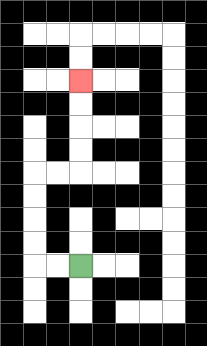{'start': '[3, 11]', 'end': '[3, 3]', 'path_directions': 'L,L,U,U,U,U,R,R,U,U,U,U', 'path_coordinates': '[[3, 11], [2, 11], [1, 11], [1, 10], [1, 9], [1, 8], [1, 7], [2, 7], [3, 7], [3, 6], [3, 5], [3, 4], [3, 3]]'}